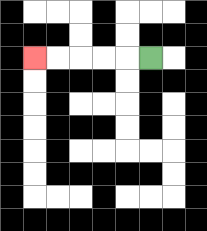{'start': '[6, 2]', 'end': '[1, 2]', 'path_directions': 'L,L,L,L,L', 'path_coordinates': '[[6, 2], [5, 2], [4, 2], [3, 2], [2, 2], [1, 2]]'}